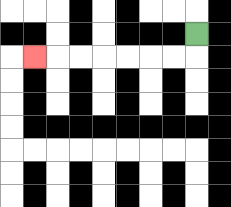{'start': '[8, 1]', 'end': '[1, 2]', 'path_directions': 'D,L,L,L,L,L,L,L', 'path_coordinates': '[[8, 1], [8, 2], [7, 2], [6, 2], [5, 2], [4, 2], [3, 2], [2, 2], [1, 2]]'}